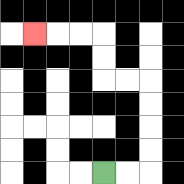{'start': '[4, 7]', 'end': '[1, 1]', 'path_directions': 'R,R,U,U,U,U,L,L,U,U,L,L,L', 'path_coordinates': '[[4, 7], [5, 7], [6, 7], [6, 6], [6, 5], [6, 4], [6, 3], [5, 3], [4, 3], [4, 2], [4, 1], [3, 1], [2, 1], [1, 1]]'}